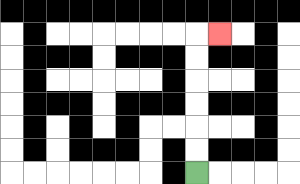{'start': '[8, 7]', 'end': '[9, 1]', 'path_directions': 'U,U,U,U,U,U,R', 'path_coordinates': '[[8, 7], [8, 6], [8, 5], [8, 4], [8, 3], [8, 2], [8, 1], [9, 1]]'}